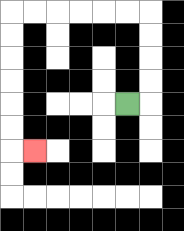{'start': '[5, 4]', 'end': '[1, 6]', 'path_directions': 'R,U,U,U,U,L,L,L,L,L,L,D,D,D,D,D,D,R', 'path_coordinates': '[[5, 4], [6, 4], [6, 3], [6, 2], [6, 1], [6, 0], [5, 0], [4, 0], [3, 0], [2, 0], [1, 0], [0, 0], [0, 1], [0, 2], [0, 3], [0, 4], [0, 5], [0, 6], [1, 6]]'}